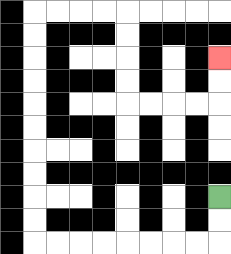{'start': '[9, 8]', 'end': '[9, 2]', 'path_directions': 'D,D,L,L,L,L,L,L,L,L,U,U,U,U,U,U,U,U,U,U,R,R,R,R,D,D,D,D,R,R,R,R,U,U', 'path_coordinates': '[[9, 8], [9, 9], [9, 10], [8, 10], [7, 10], [6, 10], [5, 10], [4, 10], [3, 10], [2, 10], [1, 10], [1, 9], [1, 8], [1, 7], [1, 6], [1, 5], [1, 4], [1, 3], [1, 2], [1, 1], [1, 0], [2, 0], [3, 0], [4, 0], [5, 0], [5, 1], [5, 2], [5, 3], [5, 4], [6, 4], [7, 4], [8, 4], [9, 4], [9, 3], [9, 2]]'}